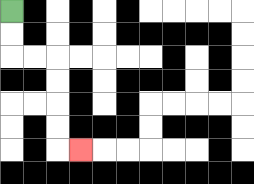{'start': '[0, 0]', 'end': '[3, 6]', 'path_directions': 'D,D,R,R,D,D,D,D,R', 'path_coordinates': '[[0, 0], [0, 1], [0, 2], [1, 2], [2, 2], [2, 3], [2, 4], [2, 5], [2, 6], [3, 6]]'}